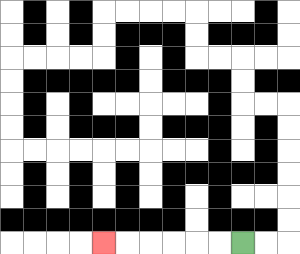{'start': '[10, 10]', 'end': '[4, 10]', 'path_directions': 'L,L,L,L,L,L', 'path_coordinates': '[[10, 10], [9, 10], [8, 10], [7, 10], [6, 10], [5, 10], [4, 10]]'}